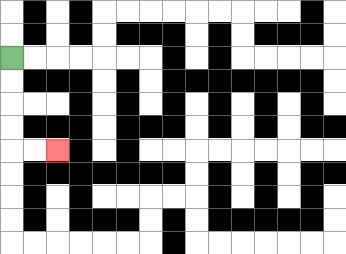{'start': '[0, 2]', 'end': '[2, 6]', 'path_directions': 'D,D,D,D,R,R', 'path_coordinates': '[[0, 2], [0, 3], [0, 4], [0, 5], [0, 6], [1, 6], [2, 6]]'}